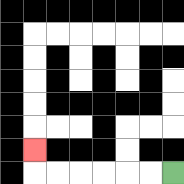{'start': '[7, 7]', 'end': '[1, 6]', 'path_directions': 'L,L,L,L,L,L,U', 'path_coordinates': '[[7, 7], [6, 7], [5, 7], [4, 7], [3, 7], [2, 7], [1, 7], [1, 6]]'}